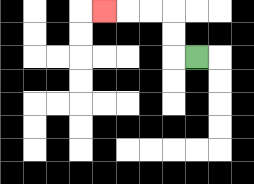{'start': '[8, 2]', 'end': '[4, 0]', 'path_directions': 'L,U,U,L,L,L', 'path_coordinates': '[[8, 2], [7, 2], [7, 1], [7, 0], [6, 0], [5, 0], [4, 0]]'}